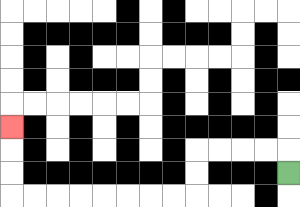{'start': '[12, 7]', 'end': '[0, 5]', 'path_directions': 'U,L,L,L,L,D,D,L,L,L,L,L,L,L,L,U,U,U', 'path_coordinates': '[[12, 7], [12, 6], [11, 6], [10, 6], [9, 6], [8, 6], [8, 7], [8, 8], [7, 8], [6, 8], [5, 8], [4, 8], [3, 8], [2, 8], [1, 8], [0, 8], [0, 7], [0, 6], [0, 5]]'}